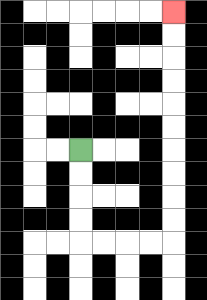{'start': '[3, 6]', 'end': '[7, 0]', 'path_directions': 'D,D,D,D,R,R,R,R,U,U,U,U,U,U,U,U,U,U', 'path_coordinates': '[[3, 6], [3, 7], [3, 8], [3, 9], [3, 10], [4, 10], [5, 10], [6, 10], [7, 10], [7, 9], [7, 8], [7, 7], [7, 6], [7, 5], [7, 4], [7, 3], [7, 2], [7, 1], [7, 0]]'}